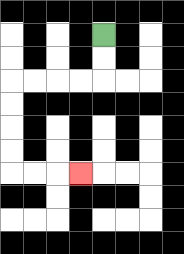{'start': '[4, 1]', 'end': '[3, 7]', 'path_directions': 'D,D,L,L,L,L,D,D,D,D,R,R,R', 'path_coordinates': '[[4, 1], [4, 2], [4, 3], [3, 3], [2, 3], [1, 3], [0, 3], [0, 4], [0, 5], [0, 6], [0, 7], [1, 7], [2, 7], [3, 7]]'}